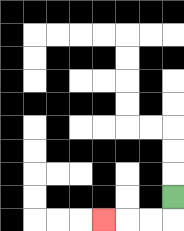{'start': '[7, 8]', 'end': '[4, 9]', 'path_directions': 'D,L,L,L', 'path_coordinates': '[[7, 8], [7, 9], [6, 9], [5, 9], [4, 9]]'}